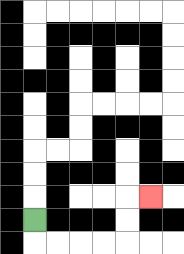{'start': '[1, 9]', 'end': '[6, 8]', 'path_directions': 'D,R,R,R,R,U,U,R', 'path_coordinates': '[[1, 9], [1, 10], [2, 10], [3, 10], [4, 10], [5, 10], [5, 9], [5, 8], [6, 8]]'}